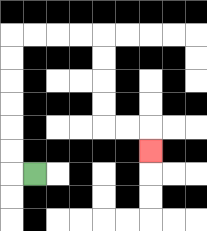{'start': '[1, 7]', 'end': '[6, 6]', 'path_directions': 'L,U,U,U,U,U,U,R,R,R,R,D,D,D,D,R,R,D', 'path_coordinates': '[[1, 7], [0, 7], [0, 6], [0, 5], [0, 4], [0, 3], [0, 2], [0, 1], [1, 1], [2, 1], [3, 1], [4, 1], [4, 2], [4, 3], [4, 4], [4, 5], [5, 5], [6, 5], [6, 6]]'}